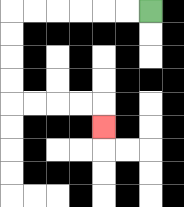{'start': '[6, 0]', 'end': '[4, 5]', 'path_directions': 'L,L,L,L,L,L,D,D,D,D,R,R,R,R,D', 'path_coordinates': '[[6, 0], [5, 0], [4, 0], [3, 0], [2, 0], [1, 0], [0, 0], [0, 1], [0, 2], [0, 3], [0, 4], [1, 4], [2, 4], [3, 4], [4, 4], [4, 5]]'}